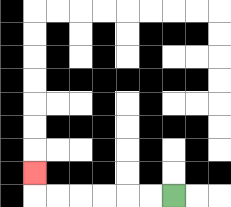{'start': '[7, 8]', 'end': '[1, 7]', 'path_directions': 'L,L,L,L,L,L,U', 'path_coordinates': '[[7, 8], [6, 8], [5, 8], [4, 8], [3, 8], [2, 8], [1, 8], [1, 7]]'}